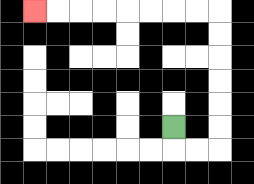{'start': '[7, 5]', 'end': '[1, 0]', 'path_directions': 'D,R,R,U,U,U,U,U,U,L,L,L,L,L,L,L,L', 'path_coordinates': '[[7, 5], [7, 6], [8, 6], [9, 6], [9, 5], [9, 4], [9, 3], [9, 2], [9, 1], [9, 0], [8, 0], [7, 0], [6, 0], [5, 0], [4, 0], [3, 0], [2, 0], [1, 0]]'}